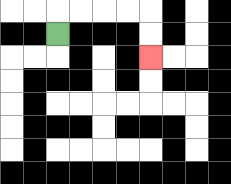{'start': '[2, 1]', 'end': '[6, 2]', 'path_directions': 'U,R,R,R,R,D,D', 'path_coordinates': '[[2, 1], [2, 0], [3, 0], [4, 0], [5, 0], [6, 0], [6, 1], [6, 2]]'}